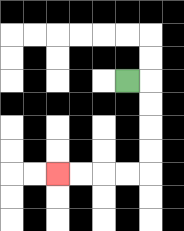{'start': '[5, 3]', 'end': '[2, 7]', 'path_directions': 'R,D,D,D,D,L,L,L,L', 'path_coordinates': '[[5, 3], [6, 3], [6, 4], [6, 5], [6, 6], [6, 7], [5, 7], [4, 7], [3, 7], [2, 7]]'}